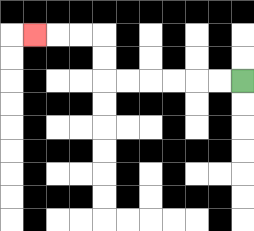{'start': '[10, 3]', 'end': '[1, 1]', 'path_directions': 'L,L,L,L,L,L,U,U,L,L,L', 'path_coordinates': '[[10, 3], [9, 3], [8, 3], [7, 3], [6, 3], [5, 3], [4, 3], [4, 2], [4, 1], [3, 1], [2, 1], [1, 1]]'}